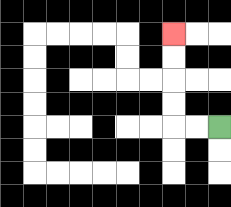{'start': '[9, 5]', 'end': '[7, 1]', 'path_directions': 'L,L,U,U,U,U', 'path_coordinates': '[[9, 5], [8, 5], [7, 5], [7, 4], [7, 3], [7, 2], [7, 1]]'}